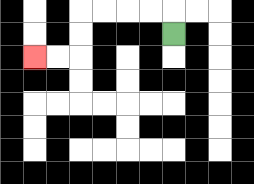{'start': '[7, 1]', 'end': '[1, 2]', 'path_directions': 'U,L,L,L,L,D,D,L,L', 'path_coordinates': '[[7, 1], [7, 0], [6, 0], [5, 0], [4, 0], [3, 0], [3, 1], [3, 2], [2, 2], [1, 2]]'}